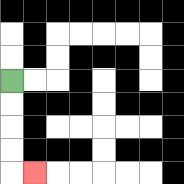{'start': '[0, 3]', 'end': '[1, 7]', 'path_directions': 'D,D,D,D,R', 'path_coordinates': '[[0, 3], [0, 4], [0, 5], [0, 6], [0, 7], [1, 7]]'}